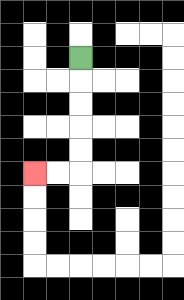{'start': '[3, 2]', 'end': '[1, 7]', 'path_directions': 'D,D,D,D,D,L,L', 'path_coordinates': '[[3, 2], [3, 3], [3, 4], [3, 5], [3, 6], [3, 7], [2, 7], [1, 7]]'}